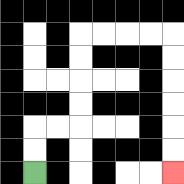{'start': '[1, 7]', 'end': '[7, 7]', 'path_directions': 'U,U,R,R,U,U,U,U,R,R,R,R,D,D,D,D,D,D', 'path_coordinates': '[[1, 7], [1, 6], [1, 5], [2, 5], [3, 5], [3, 4], [3, 3], [3, 2], [3, 1], [4, 1], [5, 1], [6, 1], [7, 1], [7, 2], [7, 3], [7, 4], [7, 5], [7, 6], [7, 7]]'}